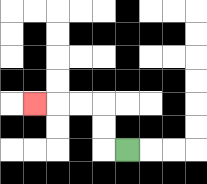{'start': '[5, 6]', 'end': '[1, 4]', 'path_directions': 'L,U,U,L,L,L', 'path_coordinates': '[[5, 6], [4, 6], [4, 5], [4, 4], [3, 4], [2, 4], [1, 4]]'}